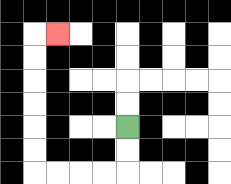{'start': '[5, 5]', 'end': '[2, 1]', 'path_directions': 'D,D,L,L,L,L,U,U,U,U,U,U,R', 'path_coordinates': '[[5, 5], [5, 6], [5, 7], [4, 7], [3, 7], [2, 7], [1, 7], [1, 6], [1, 5], [1, 4], [1, 3], [1, 2], [1, 1], [2, 1]]'}